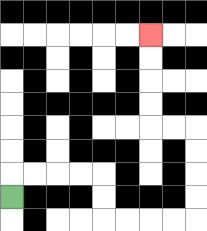{'start': '[0, 8]', 'end': '[6, 1]', 'path_directions': 'U,R,R,R,R,D,D,R,R,R,R,U,U,U,U,L,L,U,U,U,U', 'path_coordinates': '[[0, 8], [0, 7], [1, 7], [2, 7], [3, 7], [4, 7], [4, 8], [4, 9], [5, 9], [6, 9], [7, 9], [8, 9], [8, 8], [8, 7], [8, 6], [8, 5], [7, 5], [6, 5], [6, 4], [6, 3], [6, 2], [6, 1]]'}